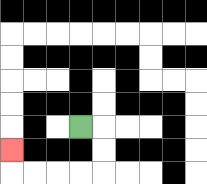{'start': '[3, 5]', 'end': '[0, 6]', 'path_directions': 'R,D,D,L,L,L,L,U', 'path_coordinates': '[[3, 5], [4, 5], [4, 6], [4, 7], [3, 7], [2, 7], [1, 7], [0, 7], [0, 6]]'}